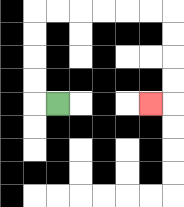{'start': '[2, 4]', 'end': '[6, 4]', 'path_directions': 'L,U,U,U,U,R,R,R,R,R,R,D,D,D,D,L', 'path_coordinates': '[[2, 4], [1, 4], [1, 3], [1, 2], [1, 1], [1, 0], [2, 0], [3, 0], [4, 0], [5, 0], [6, 0], [7, 0], [7, 1], [7, 2], [7, 3], [7, 4], [6, 4]]'}